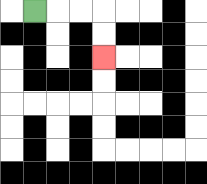{'start': '[1, 0]', 'end': '[4, 2]', 'path_directions': 'R,R,R,D,D', 'path_coordinates': '[[1, 0], [2, 0], [3, 0], [4, 0], [4, 1], [4, 2]]'}